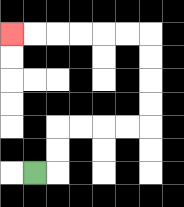{'start': '[1, 7]', 'end': '[0, 1]', 'path_directions': 'R,U,U,R,R,R,R,U,U,U,U,L,L,L,L,L,L', 'path_coordinates': '[[1, 7], [2, 7], [2, 6], [2, 5], [3, 5], [4, 5], [5, 5], [6, 5], [6, 4], [6, 3], [6, 2], [6, 1], [5, 1], [4, 1], [3, 1], [2, 1], [1, 1], [0, 1]]'}